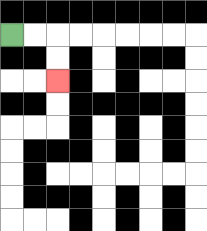{'start': '[0, 1]', 'end': '[2, 3]', 'path_directions': 'R,R,D,D', 'path_coordinates': '[[0, 1], [1, 1], [2, 1], [2, 2], [2, 3]]'}